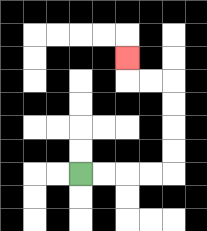{'start': '[3, 7]', 'end': '[5, 2]', 'path_directions': 'R,R,R,R,U,U,U,U,L,L,U', 'path_coordinates': '[[3, 7], [4, 7], [5, 7], [6, 7], [7, 7], [7, 6], [7, 5], [7, 4], [7, 3], [6, 3], [5, 3], [5, 2]]'}